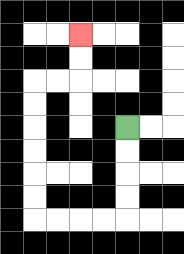{'start': '[5, 5]', 'end': '[3, 1]', 'path_directions': 'D,D,D,D,L,L,L,L,U,U,U,U,U,U,R,R,U,U', 'path_coordinates': '[[5, 5], [5, 6], [5, 7], [5, 8], [5, 9], [4, 9], [3, 9], [2, 9], [1, 9], [1, 8], [1, 7], [1, 6], [1, 5], [1, 4], [1, 3], [2, 3], [3, 3], [3, 2], [3, 1]]'}